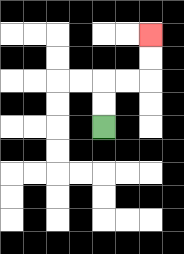{'start': '[4, 5]', 'end': '[6, 1]', 'path_directions': 'U,U,R,R,U,U', 'path_coordinates': '[[4, 5], [4, 4], [4, 3], [5, 3], [6, 3], [6, 2], [6, 1]]'}